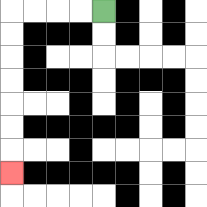{'start': '[4, 0]', 'end': '[0, 7]', 'path_directions': 'L,L,L,L,D,D,D,D,D,D,D', 'path_coordinates': '[[4, 0], [3, 0], [2, 0], [1, 0], [0, 0], [0, 1], [0, 2], [0, 3], [0, 4], [0, 5], [0, 6], [0, 7]]'}